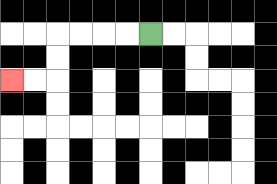{'start': '[6, 1]', 'end': '[0, 3]', 'path_directions': 'L,L,L,L,D,D,L,L', 'path_coordinates': '[[6, 1], [5, 1], [4, 1], [3, 1], [2, 1], [2, 2], [2, 3], [1, 3], [0, 3]]'}